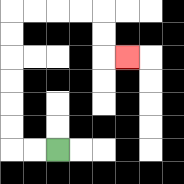{'start': '[2, 6]', 'end': '[5, 2]', 'path_directions': 'L,L,U,U,U,U,U,U,R,R,R,R,D,D,R', 'path_coordinates': '[[2, 6], [1, 6], [0, 6], [0, 5], [0, 4], [0, 3], [0, 2], [0, 1], [0, 0], [1, 0], [2, 0], [3, 0], [4, 0], [4, 1], [4, 2], [5, 2]]'}